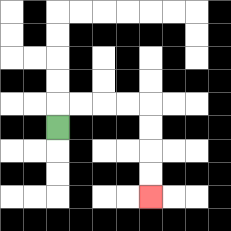{'start': '[2, 5]', 'end': '[6, 8]', 'path_directions': 'U,R,R,R,R,D,D,D,D', 'path_coordinates': '[[2, 5], [2, 4], [3, 4], [4, 4], [5, 4], [6, 4], [6, 5], [6, 6], [6, 7], [6, 8]]'}